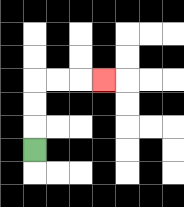{'start': '[1, 6]', 'end': '[4, 3]', 'path_directions': 'U,U,U,R,R,R', 'path_coordinates': '[[1, 6], [1, 5], [1, 4], [1, 3], [2, 3], [3, 3], [4, 3]]'}